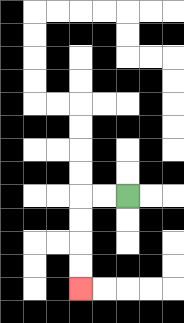{'start': '[5, 8]', 'end': '[3, 12]', 'path_directions': 'L,L,D,D,D,D', 'path_coordinates': '[[5, 8], [4, 8], [3, 8], [3, 9], [3, 10], [3, 11], [3, 12]]'}